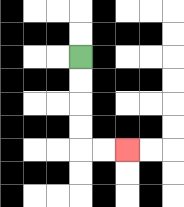{'start': '[3, 2]', 'end': '[5, 6]', 'path_directions': 'D,D,D,D,R,R', 'path_coordinates': '[[3, 2], [3, 3], [3, 4], [3, 5], [3, 6], [4, 6], [5, 6]]'}